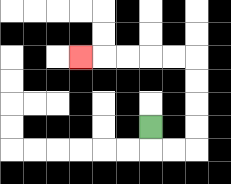{'start': '[6, 5]', 'end': '[3, 2]', 'path_directions': 'D,R,R,U,U,U,U,L,L,L,L,L', 'path_coordinates': '[[6, 5], [6, 6], [7, 6], [8, 6], [8, 5], [8, 4], [8, 3], [8, 2], [7, 2], [6, 2], [5, 2], [4, 2], [3, 2]]'}